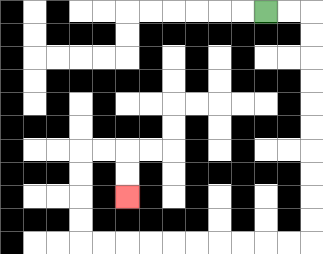{'start': '[11, 0]', 'end': '[5, 8]', 'path_directions': 'R,R,D,D,D,D,D,D,D,D,D,D,L,L,L,L,L,L,L,L,L,L,U,U,U,U,R,R,D,D', 'path_coordinates': '[[11, 0], [12, 0], [13, 0], [13, 1], [13, 2], [13, 3], [13, 4], [13, 5], [13, 6], [13, 7], [13, 8], [13, 9], [13, 10], [12, 10], [11, 10], [10, 10], [9, 10], [8, 10], [7, 10], [6, 10], [5, 10], [4, 10], [3, 10], [3, 9], [3, 8], [3, 7], [3, 6], [4, 6], [5, 6], [5, 7], [5, 8]]'}